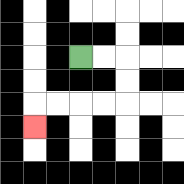{'start': '[3, 2]', 'end': '[1, 5]', 'path_directions': 'R,R,D,D,L,L,L,L,D', 'path_coordinates': '[[3, 2], [4, 2], [5, 2], [5, 3], [5, 4], [4, 4], [3, 4], [2, 4], [1, 4], [1, 5]]'}